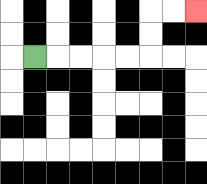{'start': '[1, 2]', 'end': '[8, 0]', 'path_directions': 'R,R,R,R,R,U,U,R,R', 'path_coordinates': '[[1, 2], [2, 2], [3, 2], [4, 2], [5, 2], [6, 2], [6, 1], [6, 0], [7, 0], [8, 0]]'}